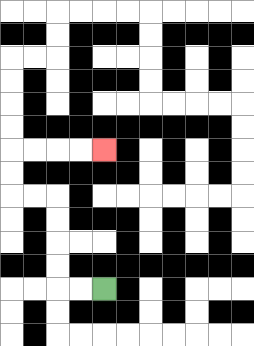{'start': '[4, 12]', 'end': '[4, 6]', 'path_directions': 'L,L,U,U,U,U,L,L,U,U,R,R,R,R', 'path_coordinates': '[[4, 12], [3, 12], [2, 12], [2, 11], [2, 10], [2, 9], [2, 8], [1, 8], [0, 8], [0, 7], [0, 6], [1, 6], [2, 6], [3, 6], [4, 6]]'}